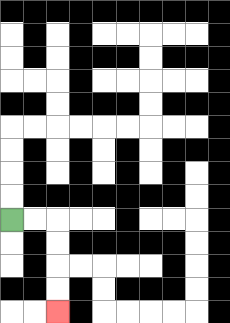{'start': '[0, 9]', 'end': '[2, 13]', 'path_directions': 'R,R,D,D,D,D', 'path_coordinates': '[[0, 9], [1, 9], [2, 9], [2, 10], [2, 11], [2, 12], [2, 13]]'}